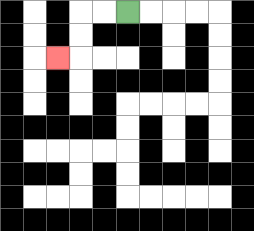{'start': '[5, 0]', 'end': '[2, 2]', 'path_directions': 'L,L,D,D,L', 'path_coordinates': '[[5, 0], [4, 0], [3, 0], [3, 1], [3, 2], [2, 2]]'}